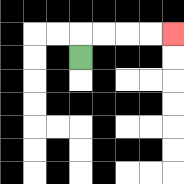{'start': '[3, 2]', 'end': '[7, 1]', 'path_directions': 'U,R,R,R,R', 'path_coordinates': '[[3, 2], [3, 1], [4, 1], [5, 1], [6, 1], [7, 1]]'}